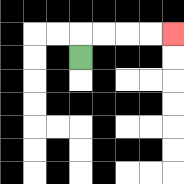{'start': '[3, 2]', 'end': '[7, 1]', 'path_directions': 'U,R,R,R,R', 'path_coordinates': '[[3, 2], [3, 1], [4, 1], [5, 1], [6, 1], [7, 1]]'}